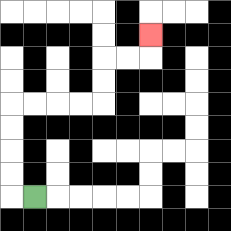{'start': '[1, 8]', 'end': '[6, 1]', 'path_directions': 'L,U,U,U,U,R,R,R,R,U,U,R,R,U', 'path_coordinates': '[[1, 8], [0, 8], [0, 7], [0, 6], [0, 5], [0, 4], [1, 4], [2, 4], [3, 4], [4, 4], [4, 3], [4, 2], [5, 2], [6, 2], [6, 1]]'}